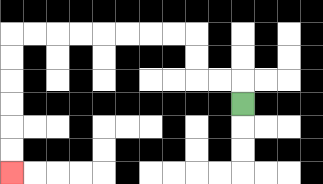{'start': '[10, 4]', 'end': '[0, 7]', 'path_directions': 'U,L,L,U,U,L,L,L,L,L,L,L,L,D,D,D,D,D,D', 'path_coordinates': '[[10, 4], [10, 3], [9, 3], [8, 3], [8, 2], [8, 1], [7, 1], [6, 1], [5, 1], [4, 1], [3, 1], [2, 1], [1, 1], [0, 1], [0, 2], [0, 3], [0, 4], [0, 5], [0, 6], [0, 7]]'}